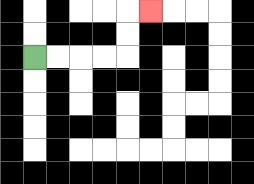{'start': '[1, 2]', 'end': '[6, 0]', 'path_directions': 'R,R,R,R,U,U,R', 'path_coordinates': '[[1, 2], [2, 2], [3, 2], [4, 2], [5, 2], [5, 1], [5, 0], [6, 0]]'}